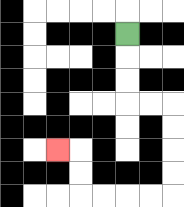{'start': '[5, 1]', 'end': '[2, 6]', 'path_directions': 'D,D,D,R,R,D,D,D,D,L,L,L,L,U,U,L', 'path_coordinates': '[[5, 1], [5, 2], [5, 3], [5, 4], [6, 4], [7, 4], [7, 5], [7, 6], [7, 7], [7, 8], [6, 8], [5, 8], [4, 8], [3, 8], [3, 7], [3, 6], [2, 6]]'}